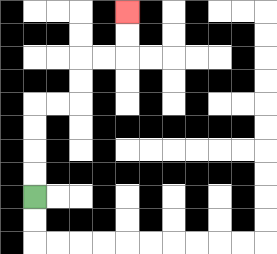{'start': '[1, 8]', 'end': '[5, 0]', 'path_directions': 'U,U,U,U,R,R,U,U,R,R,U,U', 'path_coordinates': '[[1, 8], [1, 7], [1, 6], [1, 5], [1, 4], [2, 4], [3, 4], [3, 3], [3, 2], [4, 2], [5, 2], [5, 1], [5, 0]]'}